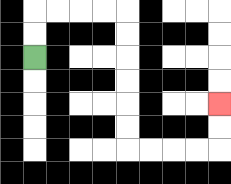{'start': '[1, 2]', 'end': '[9, 4]', 'path_directions': 'U,U,R,R,R,R,D,D,D,D,D,D,R,R,R,R,U,U', 'path_coordinates': '[[1, 2], [1, 1], [1, 0], [2, 0], [3, 0], [4, 0], [5, 0], [5, 1], [5, 2], [5, 3], [5, 4], [5, 5], [5, 6], [6, 6], [7, 6], [8, 6], [9, 6], [9, 5], [9, 4]]'}